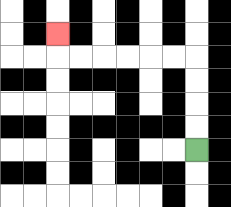{'start': '[8, 6]', 'end': '[2, 1]', 'path_directions': 'U,U,U,U,L,L,L,L,L,L,U', 'path_coordinates': '[[8, 6], [8, 5], [8, 4], [8, 3], [8, 2], [7, 2], [6, 2], [5, 2], [4, 2], [3, 2], [2, 2], [2, 1]]'}